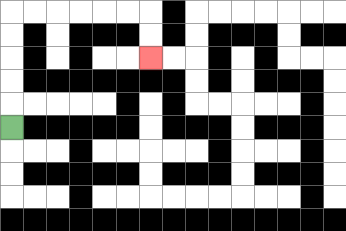{'start': '[0, 5]', 'end': '[6, 2]', 'path_directions': 'U,U,U,U,U,R,R,R,R,R,R,D,D', 'path_coordinates': '[[0, 5], [0, 4], [0, 3], [0, 2], [0, 1], [0, 0], [1, 0], [2, 0], [3, 0], [4, 0], [5, 0], [6, 0], [6, 1], [6, 2]]'}